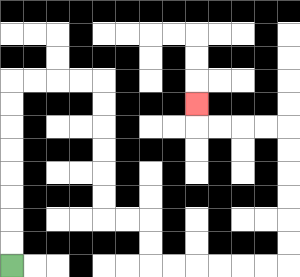{'start': '[0, 11]', 'end': '[8, 4]', 'path_directions': 'U,U,U,U,U,U,U,U,R,R,R,R,D,D,D,D,D,D,R,R,D,D,R,R,R,R,R,R,U,U,U,U,U,U,L,L,L,L,U', 'path_coordinates': '[[0, 11], [0, 10], [0, 9], [0, 8], [0, 7], [0, 6], [0, 5], [0, 4], [0, 3], [1, 3], [2, 3], [3, 3], [4, 3], [4, 4], [4, 5], [4, 6], [4, 7], [4, 8], [4, 9], [5, 9], [6, 9], [6, 10], [6, 11], [7, 11], [8, 11], [9, 11], [10, 11], [11, 11], [12, 11], [12, 10], [12, 9], [12, 8], [12, 7], [12, 6], [12, 5], [11, 5], [10, 5], [9, 5], [8, 5], [8, 4]]'}